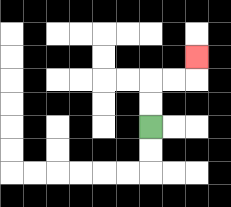{'start': '[6, 5]', 'end': '[8, 2]', 'path_directions': 'U,U,R,R,U', 'path_coordinates': '[[6, 5], [6, 4], [6, 3], [7, 3], [8, 3], [8, 2]]'}